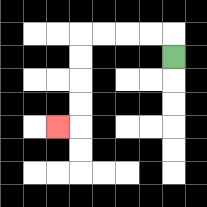{'start': '[7, 2]', 'end': '[2, 5]', 'path_directions': 'U,L,L,L,L,D,D,D,D,L', 'path_coordinates': '[[7, 2], [7, 1], [6, 1], [5, 1], [4, 1], [3, 1], [3, 2], [3, 3], [3, 4], [3, 5], [2, 5]]'}